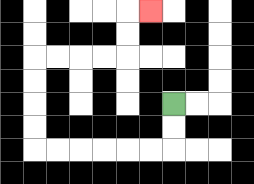{'start': '[7, 4]', 'end': '[6, 0]', 'path_directions': 'D,D,L,L,L,L,L,L,U,U,U,U,R,R,R,R,U,U,R', 'path_coordinates': '[[7, 4], [7, 5], [7, 6], [6, 6], [5, 6], [4, 6], [3, 6], [2, 6], [1, 6], [1, 5], [1, 4], [1, 3], [1, 2], [2, 2], [3, 2], [4, 2], [5, 2], [5, 1], [5, 0], [6, 0]]'}